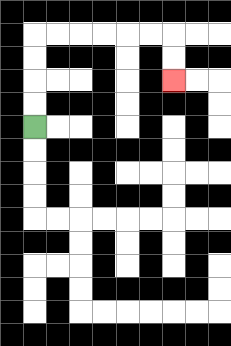{'start': '[1, 5]', 'end': '[7, 3]', 'path_directions': 'U,U,U,U,R,R,R,R,R,R,D,D', 'path_coordinates': '[[1, 5], [1, 4], [1, 3], [1, 2], [1, 1], [2, 1], [3, 1], [4, 1], [5, 1], [6, 1], [7, 1], [7, 2], [7, 3]]'}